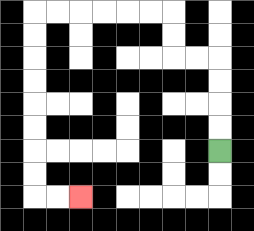{'start': '[9, 6]', 'end': '[3, 8]', 'path_directions': 'U,U,U,U,L,L,U,U,L,L,L,L,L,L,D,D,D,D,D,D,D,D,R,R', 'path_coordinates': '[[9, 6], [9, 5], [9, 4], [9, 3], [9, 2], [8, 2], [7, 2], [7, 1], [7, 0], [6, 0], [5, 0], [4, 0], [3, 0], [2, 0], [1, 0], [1, 1], [1, 2], [1, 3], [1, 4], [1, 5], [1, 6], [1, 7], [1, 8], [2, 8], [3, 8]]'}